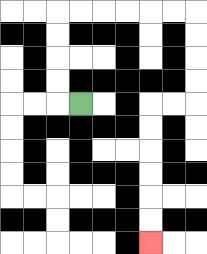{'start': '[3, 4]', 'end': '[6, 10]', 'path_directions': 'L,U,U,U,U,R,R,R,R,R,R,D,D,D,D,L,L,D,D,D,D,D,D', 'path_coordinates': '[[3, 4], [2, 4], [2, 3], [2, 2], [2, 1], [2, 0], [3, 0], [4, 0], [5, 0], [6, 0], [7, 0], [8, 0], [8, 1], [8, 2], [8, 3], [8, 4], [7, 4], [6, 4], [6, 5], [6, 6], [6, 7], [6, 8], [6, 9], [6, 10]]'}